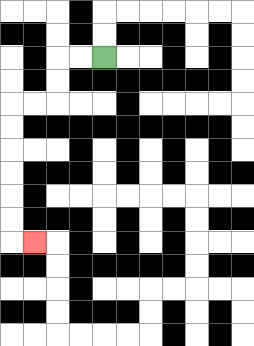{'start': '[4, 2]', 'end': '[1, 10]', 'path_directions': 'L,L,D,D,L,L,D,D,D,D,D,D,R', 'path_coordinates': '[[4, 2], [3, 2], [2, 2], [2, 3], [2, 4], [1, 4], [0, 4], [0, 5], [0, 6], [0, 7], [0, 8], [0, 9], [0, 10], [1, 10]]'}